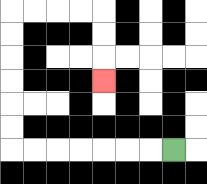{'start': '[7, 6]', 'end': '[4, 3]', 'path_directions': 'L,L,L,L,L,L,L,U,U,U,U,U,U,R,R,R,R,D,D,D', 'path_coordinates': '[[7, 6], [6, 6], [5, 6], [4, 6], [3, 6], [2, 6], [1, 6], [0, 6], [0, 5], [0, 4], [0, 3], [0, 2], [0, 1], [0, 0], [1, 0], [2, 0], [3, 0], [4, 0], [4, 1], [4, 2], [4, 3]]'}